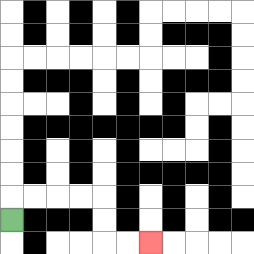{'start': '[0, 9]', 'end': '[6, 10]', 'path_directions': 'U,R,R,R,R,D,D,R,R', 'path_coordinates': '[[0, 9], [0, 8], [1, 8], [2, 8], [3, 8], [4, 8], [4, 9], [4, 10], [5, 10], [6, 10]]'}